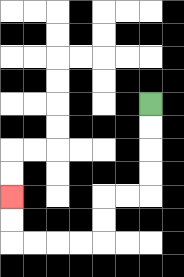{'start': '[6, 4]', 'end': '[0, 8]', 'path_directions': 'D,D,D,D,L,L,D,D,L,L,L,L,U,U', 'path_coordinates': '[[6, 4], [6, 5], [6, 6], [6, 7], [6, 8], [5, 8], [4, 8], [4, 9], [4, 10], [3, 10], [2, 10], [1, 10], [0, 10], [0, 9], [0, 8]]'}